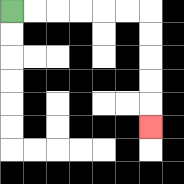{'start': '[0, 0]', 'end': '[6, 5]', 'path_directions': 'R,R,R,R,R,R,D,D,D,D,D', 'path_coordinates': '[[0, 0], [1, 0], [2, 0], [3, 0], [4, 0], [5, 0], [6, 0], [6, 1], [6, 2], [6, 3], [6, 4], [6, 5]]'}